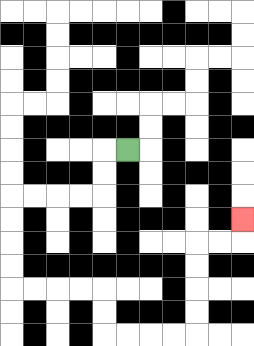{'start': '[5, 6]', 'end': '[10, 9]', 'path_directions': 'L,D,D,L,L,L,L,D,D,D,D,R,R,R,R,D,D,R,R,R,R,U,U,U,U,R,R,U', 'path_coordinates': '[[5, 6], [4, 6], [4, 7], [4, 8], [3, 8], [2, 8], [1, 8], [0, 8], [0, 9], [0, 10], [0, 11], [0, 12], [1, 12], [2, 12], [3, 12], [4, 12], [4, 13], [4, 14], [5, 14], [6, 14], [7, 14], [8, 14], [8, 13], [8, 12], [8, 11], [8, 10], [9, 10], [10, 10], [10, 9]]'}